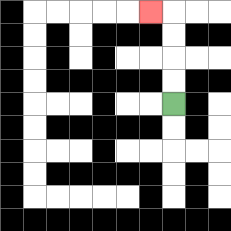{'start': '[7, 4]', 'end': '[6, 0]', 'path_directions': 'U,U,U,U,L', 'path_coordinates': '[[7, 4], [7, 3], [7, 2], [7, 1], [7, 0], [6, 0]]'}